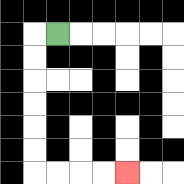{'start': '[2, 1]', 'end': '[5, 7]', 'path_directions': 'L,D,D,D,D,D,D,R,R,R,R', 'path_coordinates': '[[2, 1], [1, 1], [1, 2], [1, 3], [1, 4], [1, 5], [1, 6], [1, 7], [2, 7], [3, 7], [4, 7], [5, 7]]'}